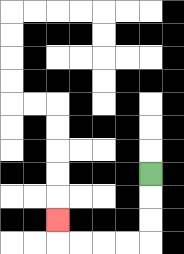{'start': '[6, 7]', 'end': '[2, 9]', 'path_directions': 'D,D,D,L,L,L,L,U', 'path_coordinates': '[[6, 7], [6, 8], [6, 9], [6, 10], [5, 10], [4, 10], [3, 10], [2, 10], [2, 9]]'}